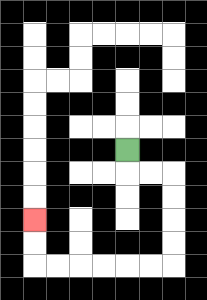{'start': '[5, 6]', 'end': '[1, 9]', 'path_directions': 'D,R,R,D,D,D,D,L,L,L,L,L,L,U,U', 'path_coordinates': '[[5, 6], [5, 7], [6, 7], [7, 7], [7, 8], [7, 9], [7, 10], [7, 11], [6, 11], [5, 11], [4, 11], [3, 11], [2, 11], [1, 11], [1, 10], [1, 9]]'}